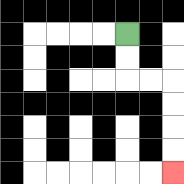{'start': '[5, 1]', 'end': '[7, 7]', 'path_directions': 'D,D,R,R,D,D,D,D', 'path_coordinates': '[[5, 1], [5, 2], [5, 3], [6, 3], [7, 3], [7, 4], [7, 5], [7, 6], [7, 7]]'}